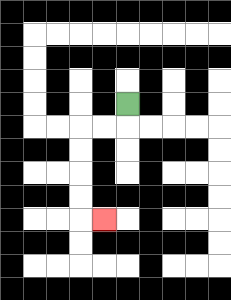{'start': '[5, 4]', 'end': '[4, 9]', 'path_directions': 'D,L,L,D,D,D,D,R', 'path_coordinates': '[[5, 4], [5, 5], [4, 5], [3, 5], [3, 6], [3, 7], [3, 8], [3, 9], [4, 9]]'}